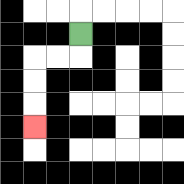{'start': '[3, 1]', 'end': '[1, 5]', 'path_directions': 'D,L,L,D,D,D', 'path_coordinates': '[[3, 1], [3, 2], [2, 2], [1, 2], [1, 3], [1, 4], [1, 5]]'}